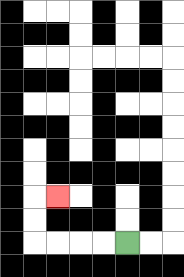{'start': '[5, 10]', 'end': '[2, 8]', 'path_directions': 'L,L,L,L,U,U,R', 'path_coordinates': '[[5, 10], [4, 10], [3, 10], [2, 10], [1, 10], [1, 9], [1, 8], [2, 8]]'}